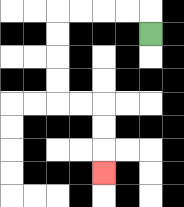{'start': '[6, 1]', 'end': '[4, 7]', 'path_directions': 'U,L,L,L,L,D,D,D,D,R,R,D,D,D', 'path_coordinates': '[[6, 1], [6, 0], [5, 0], [4, 0], [3, 0], [2, 0], [2, 1], [2, 2], [2, 3], [2, 4], [3, 4], [4, 4], [4, 5], [4, 6], [4, 7]]'}